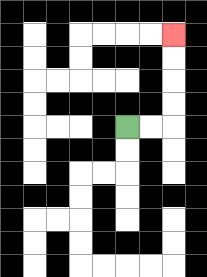{'start': '[5, 5]', 'end': '[7, 1]', 'path_directions': 'R,R,U,U,U,U', 'path_coordinates': '[[5, 5], [6, 5], [7, 5], [7, 4], [7, 3], [7, 2], [7, 1]]'}